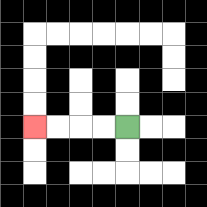{'start': '[5, 5]', 'end': '[1, 5]', 'path_directions': 'L,L,L,L', 'path_coordinates': '[[5, 5], [4, 5], [3, 5], [2, 5], [1, 5]]'}